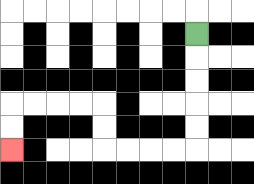{'start': '[8, 1]', 'end': '[0, 6]', 'path_directions': 'D,D,D,D,D,L,L,L,L,U,U,L,L,L,L,D,D', 'path_coordinates': '[[8, 1], [8, 2], [8, 3], [8, 4], [8, 5], [8, 6], [7, 6], [6, 6], [5, 6], [4, 6], [4, 5], [4, 4], [3, 4], [2, 4], [1, 4], [0, 4], [0, 5], [0, 6]]'}